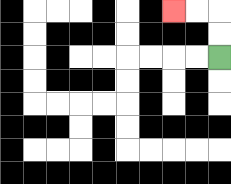{'start': '[9, 2]', 'end': '[7, 0]', 'path_directions': 'U,U,L,L', 'path_coordinates': '[[9, 2], [9, 1], [9, 0], [8, 0], [7, 0]]'}